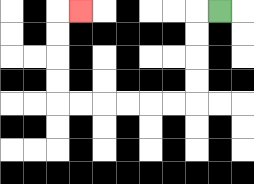{'start': '[9, 0]', 'end': '[3, 0]', 'path_directions': 'L,D,D,D,D,L,L,L,L,L,L,U,U,U,U,R', 'path_coordinates': '[[9, 0], [8, 0], [8, 1], [8, 2], [8, 3], [8, 4], [7, 4], [6, 4], [5, 4], [4, 4], [3, 4], [2, 4], [2, 3], [2, 2], [2, 1], [2, 0], [3, 0]]'}